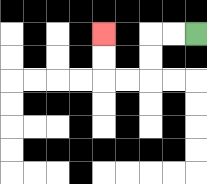{'start': '[8, 1]', 'end': '[4, 1]', 'path_directions': 'L,L,D,D,L,L,U,U', 'path_coordinates': '[[8, 1], [7, 1], [6, 1], [6, 2], [6, 3], [5, 3], [4, 3], [4, 2], [4, 1]]'}